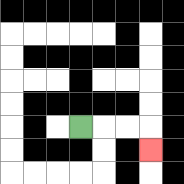{'start': '[3, 5]', 'end': '[6, 6]', 'path_directions': 'R,R,R,D', 'path_coordinates': '[[3, 5], [4, 5], [5, 5], [6, 5], [6, 6]]'}